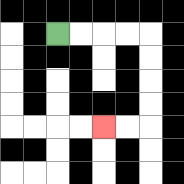{'start': '[2, 1]', 'end': '[4, 5]', 'path_directions': 'R,R,R,R,D,D,D,D,L,L', 'path_coordinates': '[[2, 1], [3, 1], [4, 1], [5, 1], [6, 1], [6, 2], [6, 3], [6, 4], [6, 5], [5, 5], [4, 5]]'}